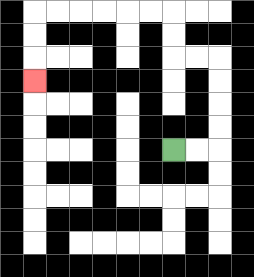{'start': '[7, 6]', 'end': '[1, 3]', 'path_directions': 'R,R,U,U,U,U,L,L,U,U,L,L,L,L,L,L,D,D,D', 'path_coordinates': '[[7, 6], [8, 6], [9, 6], [9, 5], [9, 4], [9, 3], [9, 2], [8, 2], [7, 2], [7, 1], [7, 0], [6, 0], [5, 0], [4, 0], [3, 0], [2, 0], [1, 0], [1, 1], [1, 2], [1, 3]]'}